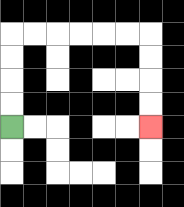{'start': '[0, 5]', 'end': '[6, 5]', 'path_directions': 'U,U,U,U,R,R,R,R,R,R,D,D,D,D', 'path_coordinates': '[[0, 5], [0, 4], [0, 3], [0, 2], [0, 1], [1, 1], [2, 1], [3, 1], [4, 1], [5, 1], [6, 1], [6, 2], [6, 3], [6, 4], [6, 5]]'}